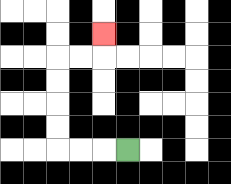{'start': '[5, 6]', 'end': '[4, 1]', 'path_directions': 'L,L,L,U,U,U,U,R,R,U', 'path_coordinates': '[[5, 6], [4, 6], [3, 6], [2, 6], [2, 5], [2, 4], [2, 3], [2, 2], [3, 2], [4, 2], [4, 1]]'}